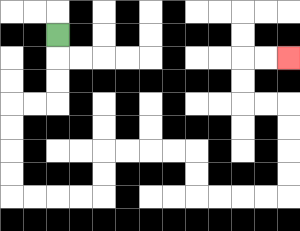{'start': '[2, 1]', 'end': '[12, 2]', 'path_directions': 'D,D,D,L,L,D,D,D,D,R,R,R,R,U,U,R,R,R,R,D,D,R,R,R,R,U,U,U,U,L,L,U,U,R,R', 'path_coordinates': '[[2, 1], [2, 2], [2, 3], [2, 4], [1, 4], [0, 4], [0, 5], [0, 6], [0, 7], [0, 8], [1, 8], [2, 8], [3, 8], [4, 8], [4, 7], [4, 6], [5, 6], [6, 6], [7, 6], [8, 6], [8, 7], [8, 8], [9, 8], [10, 8], [11, 8], [12, 8], [12, 7], [12, 6], [12, 5], [12, 4], [11, 4], [10, 4], [10, 3], [10, 2], [11, 2], [12, 2]]'}